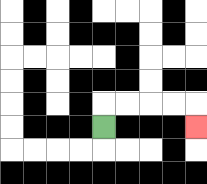{'start': '[4, 5]', 'end': '[8, 5]', 'path_directions': 'U,R,R,R,R,D', 'path_coordinates': '[[4, 5], [4, 4], [5, 4], [6, 4], [7, 4], [8, 4], [8, 5]]'}